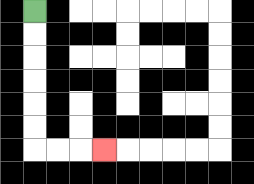{'start': '[1, 0]', 'end': '[4, 6]', 'path_directions': 'D,D,D,D,D,D,R,R,R', 'path_coordinates': '[[1, 0], [1, 1], [1, 2], [1, 3], [1, 4], [1, 5], [1, 6], [2, 6], [3, 6], [4, 6]]'}